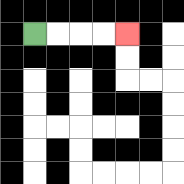{'start': '[1, 1]', 'end': '[5, 1]', 'path_directions': 'R,R,R,R', 'path_coordinates': '[[1, 1], [2, 1], [3, 1], [4, 1], [5, 1]]'}